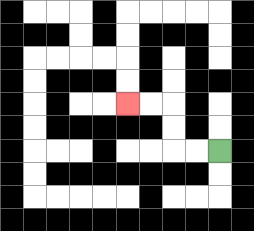{'start': '[9, 6]', 'end': '[5, 4]', 'path_directions': 'L,L,U,U,L,L', 'path_coordinates': '[[9, 6], [8, 6], [7, 6], [7, 5], [7, 4], [6, 4], [5, 4]]'}